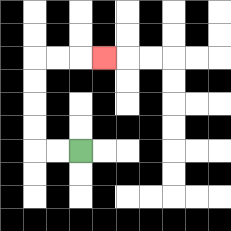{'start': '[3, 6]', 'end': '[4, 2]', 'path_directions': 'L,L,U,U,U,U,R,R,R', 'path_coordinates': '[[3, 6], [2, 6], [1, 6], [1, 5], [1, 4], [1, 3], [1, 2], [2, 2], [3, 2], [4, 2]]'}